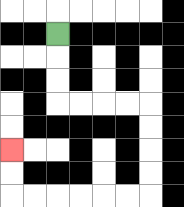{'start': '[2, 1]', 'end': '[0, 6]', 'path_directions': 'D,D,D,R,R,R,R,D,D,D,D,L,L,L,L,L,L,U,U', 'path_coordinates': '[[2, 1], [2, 2], [2, 3], [2, 4], [3, 4], [4, 4], [5, 4], [6, 4], [6, 5], [6, 6], [6, 7], [6, 8], [5, 8], [4, 8], [3, 8], [2, 8], [1, 8], [0, 8], [0, 7], [0, 6]]'}